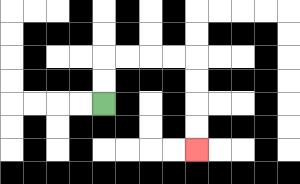{'start': '[4, 4]', 'end': '[8, 6]', 'path_directions': 'U,U,R,R,R,R,D,D,D,D', 'path_coordinates': '[[4, 4], [4, 3], [4, 2], [5, 2], [6, 2], [7, 2], [8, 2], [8, 3], [8, 4], [8, 5], [8, 6]]'}